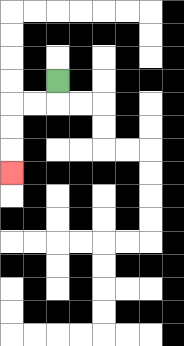{'start': '[2, 3]', 'end': '[0, 7]', 'path_directions': 'D,L,L,D,D,D', 'path_coordinates': '[[2, 3], [2, 4], [1, 4], [0, 4], [0, 5], [0, 6], [0, 7]]'}